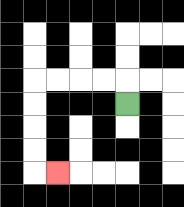{'start': '[5, 4]', 'end': '[2, 7]', 'path_directions': 'U,L,L,L,L,D,D,D,D,R', 'path_coordinates': '[[5, 4], [5, 3], [4, 3], [3, 3], [2, 3], [1, 3], [1, 4], [1, 5], [1, 6], [1, 7], [2, 7]]'}